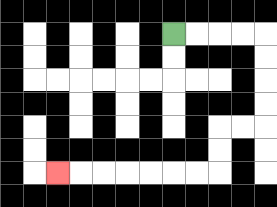{'start': '[7, 1]', 'end': '[2, 7]', 'path_directions': 'R,R,R,R,D,D,D,D,L,L,D,D,L,L,L,L,L,L,L', 'path_coordinates': '[[7, 1], [8, 1], [9, 1], [10, 1], [11, 1], [11, 2], [11, 3], [11, 4], [11, 5], [10, 5], [9, 5], [9, 6], [9, 7], [8, 7], [7, 7], [6, 7], [5, 7], [4, 7], [3, 7], [2, 7]]'}